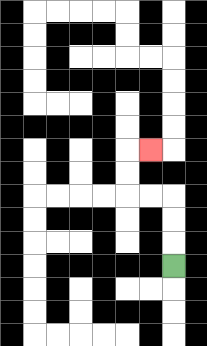{'start': '[7, 11]', 'end': '[6, 6]', 'path_directions': 'U,U,U,L,L,U,U,R', 'path_coordinates': '[[7, 11], [7, 10], [7, 9], [7, 8], [6, 8], [5, 8], [5, 7], [5, 6], [6, 6]]'}